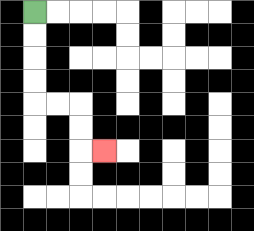{'start': '[1, 0]', 'end': '[4, 6]', 'path_directions': 'D,D,D,D,R,R,D,D,R', 'path_coordinates': '[[1, 0], [1, 1], [1, 2], [1, 3], [1, 4], [2, 4], [3, 4], [3, 5], [3, 6], [4, 6]]'}